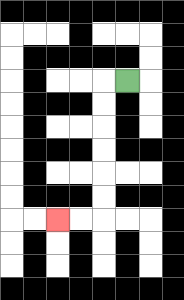{'start': '[5, 3]', 'end': '[2, 9]', 'path_directions': 'L,D,D,D,D,D,D,L,L', 'path_coordinates': '[[5, 3], [4, 3], [4, 4], [4, 5], [4, 6], [4, 7], [4, 8], [4, 9], [3, 9], [2, 9]]'}